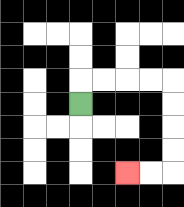{'start': '[3, 4]', 'end': '[5, 7]', 'path_directions': 'U,R,R,R,R,D,D,D,D,L,L', 'path_coordinates': '[[3, 4], [3, 3], [4, 3], [5, 3], [6, 3], [7, 3], [7, 4], [7, 5], [7, 6], [7, 7], [6, 7], [5, 7]]'}